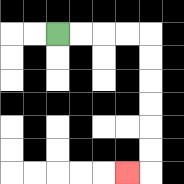{'start': '[2, 1]', 'end': '[5, 7]', 'path_directions': 'R,R,R,R,D,D,D,D,D,D,L', 'path_coordinates': '[[2, 1], [3, 1], [4, 1], [5, 1], [6, 1], [6, 2], [6, 3], [6, 4], [6, 5], [6, 6], [6, 7], [5, 7]]'}